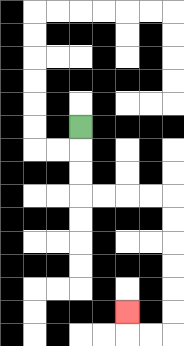{'start': '[3, 5]', 'end': '[5, 13]', 'path_directions': 'D,D,D,R,R,R,R,D,D,D,D,D,D,L,L,U', 'path_coordinates': '[[3, 5], [3, 6], [3, 7], [3, 8], [4, 8], [5, 8], [6, 8], [7, 8], [7, 9], [7, 10], [7, 11], [7, 12], [7, 13], [7, 14], [6, 14], [5, 14], [5, 13]]'}